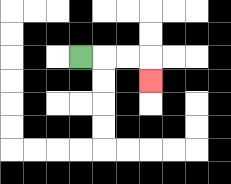{'start': '[3, 2]', 'end': '[6, 3]', 'path_directions': 'R,R,R,D', 'path_coordinates': '[[3, 2], [4, 2], [5, 2], [6, 2], [6, 3]]'}